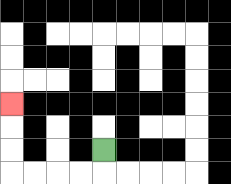{'start': '[4, 6]', 'end': '[0, 4]', 'path_directions': 'D,L,L,L,L,U,U,U', 'path_coordinates': '[[4, 6], [4, 7], [3, 7], [2, 7], [1, 7], [0, 7], [0, 6], [0, 5], [0, 4]]'}